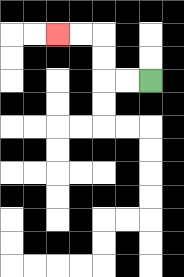{'start': '[6, 3]', 'end': '[2, 1]', 'path_directions': 'L,L,U,U,L,L', 'path_coordinates': '[[6, 3], [5, 3], [4, 3], [4, 2], [4, 1], [3, 1], [2, 1]]'}